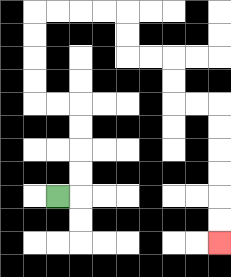{'start': '[2, 8]', 'end': '[9, 10]', 'path_directions': 'R,U,U,U,U,L,L,U,U,U,U,R,R,R,R,D,D,R,R,D,D,R,R,D,D,D,D,D,D', 'path_coordinates': '[[2, 8], [3, 8], [3, 7], [3, 6], [3, 5], [3, 4], [2, 4], [1, 4], [1, 3], [1, 2], [1, 1], [1, 0], [2, 0], [3, 0], [4, 0], [5, 0], [5, 1], [5, 2], [6, 2], [7, 2], [7, 3], [7, 4], [8, 4], [9, 4], [9, 5], [9, 6], [9, 7], [9, 8], [9, 9], [9, 10]]'}